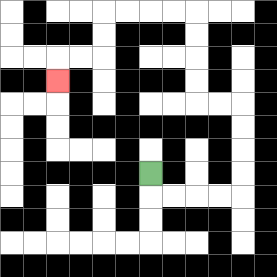{'start': '[6, 7]', 'end': '[2, 3]', 'path_directions': 'D,R,R,R,R,U,U,U,U,L,L,U,U,U,U,L,L,L,L,D,D,L,L,D', 'path_coordinates': '[[6, 7], [6, 8], [7, 8], [8, 8], [9, 8], [10, 8], [10, 7], [10, 6], [10, 5], [10, 4], [9, 4], [8, 4], [8, 3], [8, 2], [8, 1], [8, 0], [7, 0], [6, 0], [5, 0], [4, 0], [4, 1], [4, 2], [3, 2], [2, 2], [2, 3]]'}